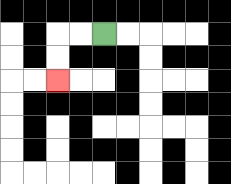{'start': '[4, 1]', 'end': '[2, 3]', 'path_directions': 'L,L,D,D', 'path_coordinates': '[[4, 1], [3, 1], [2, 1], [2, 2], [2, 3]]'}